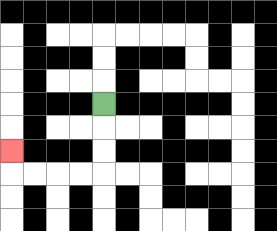{'start': '[4, 4]', 'end': '[0, 6]', 'path_directions': 'D,D,D,L,L,L,L,U', 'path_coordinates': '[[4, 4], [4, 5], [4, 6], [4, 7], [3, 7], [2, 7], [1, 7], [0, 7], [0, 6]]'}